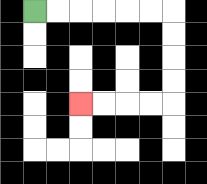{'start': '[1, 0]', 'end': '[3, 4]', 'path_directions': 'R,R,R,R,R,R,D,D,D,D,L,L,L,L', 'path_coordinates': '[[1, 0], [2, 0], [3, 0], [4, 0], [5, 0], [6, 0], [7, 0], [7, 1], [7, 2], [7, 3], [7, 4], [6, 4], [5, 4], [4, 4], [3, 4]]'}